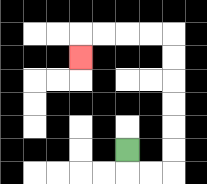{'start': '[5, 6]', 'end': '[3, 2]', 'path_directions': 'D,R,R,U,U,U,U,U,U,L,L,L,L,D', 'path_coordinates': '[[5, 6], [5, 7], [6, 7], [7, 7], [7, 6], [7, 5], [7, 4], [7, 3], [7, 2], [7, 1], [6, 1], [5, 1], [4, 1], [3, 1], [3, 2]]'}